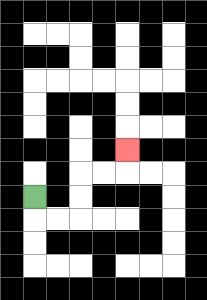{'start': '[1, 8]', 'end': '[5, 6]', 'path_directions': 'D,R,R,U,U,R,R,U', 'path_coordinates': '[[1, 8], [1, 9], [2, 9], [3, 9], [3, 8], [3, 7], [4, 7], [5, 7], [5, 6]]'}